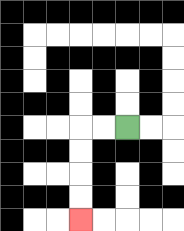{'start': '[5, 5]', 'end': '[3, 9]', 'path_directions': 'L,L,D,D,D,D', 'path_coordinates': '[[5, 5], [4, 5], [3, 5], [3, 6], [3, 7], [3, 8], [3, 9]]'}